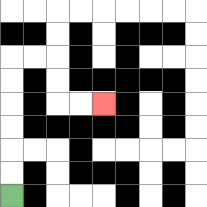{'start': '[0, 8]', 'end': '[4, 4]', 'path_directions': 'U,U,U,U,U,U,R,R,D,D,R,R', 'path_coordinates': '[[0, 8], [0, 7], [0, 6], [0, 5], [0, 4], [0, 3], [0, 2], [1, 2], [2, 2], [2, 3], [2, 4], [3, 4], [4, 4]]'}